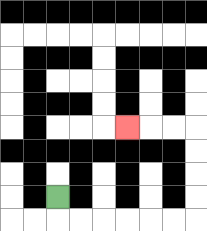{'start': '[2, 8]', 'end': '[5, 5]', 'path_directions': 'D,R,R,R,R,R,R,U,U,U,U,L,L,L', 'path_coordinates': '[[2, 8], [2, 9], [3, 9], [4, 9], [5, 9], [6, 9], [7, 9], [8, 9], [8, 8], [8, 7], [8, 6], [8, 5], [7, 5], [6, 5], [5, 5]]'}